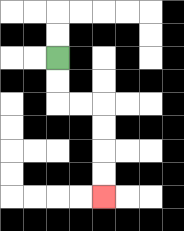{'start': '[2, 2]', 'end': '[4, 8]', 'path_directions': 'D,D,R,R,D,D,D,D', 'path_coordinates': '[[2, 2], [2, 3], [2, 4], [3, 4], [4, 4], [4, 5], [4, 6], [4, 7], [4, 8]]'}